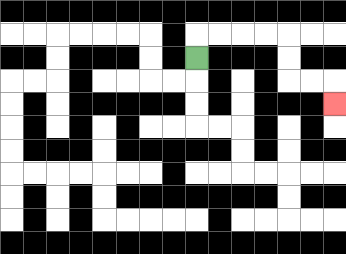{'start': '[8, 2]', 'end': '[14, 4]', 'path_directions': 'U,R,R,R,R,D,D,R,R,D', 'path_coordinates': '[[8, 2], [8, 1], [9, 1], [10, 1], [11, 1], [12, 1], [12, 2], [12, 3], [13, 3], [14, 3], [14, 4]]'}